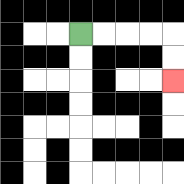{'start': '[3, 1]', 'end': '[7, 3]', 'path_directions': 'R,R,R,R,D,D', 'path_coordinates': '[[3, 1], [4, 1], [5, 1], [6, 1], [7, 1], [7, 2], [7, 3]]'}